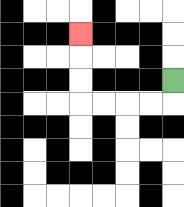{'start': '[7, 3]', 'end': '[3, 1]', 'path_directions': 'D,L,L,L,L,U,U,U', 'path_coordinates': '[[7, 3], [7, 4], [6, 4], [5, 4], [4, 4], [3, 4], [3, 3], [3, 2], [3, 1]]'}